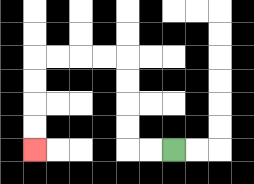{'start': '[7, 6]', 'end': '[1, 6]', 'path_directions': 'L,L,U,U,U,U,L,L,L,L,D,D,D,D', 'path_coordinates': '[[7, 6], [6, 6], [5, 6], [5, 5], [5, 4], [5, 3], [5, 2], [4, 2], [3, 2], [2, 2], [1, 2], [1, 3], [1, 4], [1, 5], [1, 6]]'}